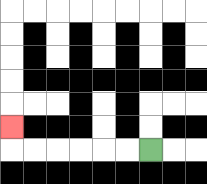{'start': '[6, 6]', 'end': '[0, 5]', 'path_directions': 'L,L,L,L,L,L,U', 'path_coordinates': '[[6, 6], [5, 6], [4, 6], [3, 6], [2, 6], [1, 6], [0, 6], [0, 5]]'}